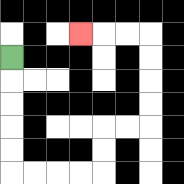{'start': '[0, 2]', 'end': '[3, 1]', 'path_directions': 'D,D,D,D,D,R,R,R,R,U,U,R,R,U,U,U,U,L,L,L', 'path_coordinates': '[[0, 2], [0, 3], [0, 4], [0, 5], [0, 6], [0, 7], [1, 7], [2, 7], [3, 7], [4, 7], [4, 6], [4, 5], [5, 5], [6, 5], [6, 4], [6, 3], [6, 2], [6, 1], [5, 1], [4, 1], [3, 1]]'}